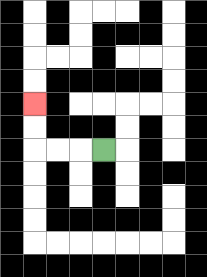{'start': '[4, 6]', 'end': '[1, 4]', 'path_directions': 'L,L,L,U,U', 'path_coordinates': '[[4, 6], [3, 6], [2, 6], [1, 6], [1, 5], [1, 4]]'}